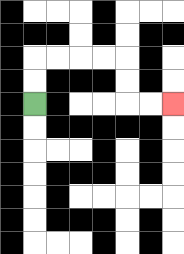{'start': '[1, 4]', 'end': '[7, 4]', 'path_directions': 'U,U,R,R,R,R,D,D,R,R', 'path_coordinates': '[[1, 4], [1, 3], [1, 2], [2, 2], [3, 2], [4, 2], [5, 2], [5, 3], [5, 4], [6, 4], [7, 4]]'}